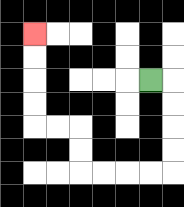{'start': '[6, 3]', 'end': '[1, 1]', 'path_directions': 'R,D,D,D,D,L,L,L,L,U,U,L,L,U,U,U,U', 'path_coordinates': '[[6, 3], [7, 3], [7, 4], [7, 5], [7, 6], [7, 7], [6, 7], [5, 7], [4, 7], [3, 7], [3, 6], [3, 5], [2, 5], [1, 5], [1, 4], [1, 3], [1, 2], [1, 1]]'}